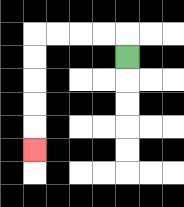{'start': '[5, 2]', 'end': '[1, 6]', 'path_directions': 'U,L,L,L,L,D,D,D,D,D', 'path_coordinates': '[[5, 2], [5, 1], [4, 1], [3, 1], [2, 1], [1, 1], [1, 2], [1, 3], [1, 4], [1, 5], [1, 6]]'}